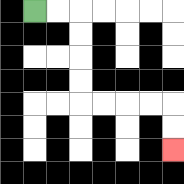{'start': '[1, 0]', 'end': '[7, 6]', 'path_directions': 'R,R,D,D,D,D,R,R,R,R,D,D', 'path_coordinates': '[[1, 0], [2, 0], [3, 0], [3, 1], [3, 2], [3, 3], [3, 4], [4, 4], [5, 4], [6, 4], [7, 4], [7, 5], [7, 6]]'}